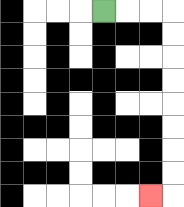{'start': '[4, 0]', 'end': '[6, 8]', 'path_directions': 'R,R,R,D,D,D,D,D,D,D,D,L', 'path_coordinates': '[[4, 0], [5, 0], [6, 0], [7, 0], [7, 1], [7, 2], [7, 3], [7, 4], [7, 5], [7, 6], [7, 7], [7, 8], [6, 8]]'}